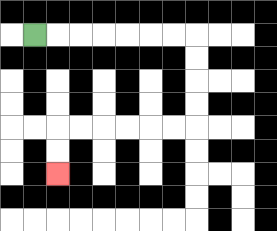{'start': '[1, 1]', 'end': '[2, 7]', 'path_directions': 'R,R,R,R,R,R,R,D,D,D,D,L,L,L,L,L,L,D,D', 'path_coordinates': '[[1, 1], [2, 1], [3, 1], [4, 1], [5, 1], [6, 1], [7, 1], [8, 1], [8, 2], [8, 3], [8, 4], [8, 5], [7, 5], [6, 5], [5, 5], [4, 5], [3, 5], [2, 5], [2, 6], [2, 7]]'}